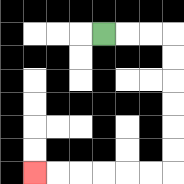{'start': '[4, 1]', 'end': '[1, 7]', 'path_directions': 'R,R,R,D,D,D,D,D,D,L,L,L,L,L,L', 'path_coordinates': '[[4, 1], [5, 1], [6, 1], [7, 1], [7, 2], [7, 3], [7, 4], [7, 5], [7, 6], [7, 7], [6, 7], [5, 7], [4, 7], [3, 7], [2, 7], [1, 7]]'}